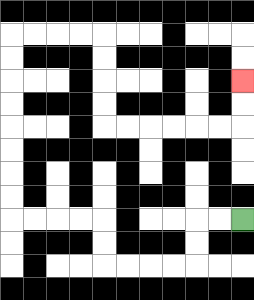{'start': '[10, 9]', 'end': '[10, 3]', 'path_directions': 'L,L,D,D,L,L,L,L,U,U,L,L,L,L,U,U,U,U,U,U,U,U,R,R,R,R,D,D,D,D,R,R,R,R,R,R,U,U', 'path_coordinates': '[[10, 9], [9, 9], [8, 9], [8, 10], [8, 11], [7, 11], [6, 11], [5, 11], [4, 11], [4, 10], [4, 9], [3, 9], [2, 9], [1, 9], [0, 9], [0, 8], [0, 7], [0, 6], [0, 5], [0, 4], [0, 3], [0, 2], [0, 1], [1, 1], [2, 1], [3, 1], [4, 1], [4, 2], [4, 3], [4, 4], [4, 5], [5, 5], [6, 5], [7, 5], [8, 5], [9, 5], [10, 5], [10, 4], [10, 3]]'}